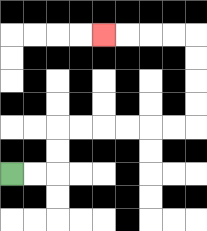{'start': '[0, 7]', 'end': '[4, 1]', 'path_directions': 'R,R,U,U,R,R,R,R,R,R,U,U,U,U,L,L,L,L', 'path_coordinates': '[[0, 7], [1, 7], [2, 7], [2, 6], [2, 5], [3, 5], [4, 5], [5, 5], [6, 5], [7, 5], [8, 5], [8, 4], [8, 3], [8, 2], [8, 1], [7, 1], [6, 1], [5, 1], [4, 1]]'}